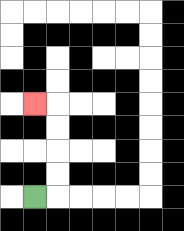{'start': '[1, 8]', 'end': '[1, 4]', 'path_directions': 'R,U,U,U,U,L', 'path_coordinates': '[[1, 8], [2, 8], [2, 7], [2, 6], [2, 5], [2, 4], [1, 4]]'}